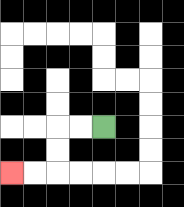{'start': '[4, 5]', 'end': '[0, 7]', 'path_directions': 'L,L,D,D,L,L', 'path_coordinates': '[[4, 5], [3, 5], [2, 5], [2, 6], [2, 7], [1, 7], [0, 7]]'}